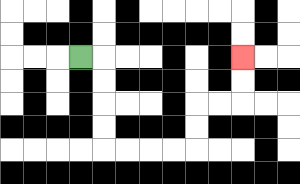{'start': '[3, 2]', 'end': '[10, 2]', 'path_directions': 'R,D,D,D,D,R,R,R,R,U,U,R,R,U,U', 'path_coordinates': '[[3, 2], [4, 2], [4, 3], [4, 4], [4, 5], [4, 6], [5, 6], [6, 6], [7, 6], [8, 6], [8, 5], [8, 4], [9, 4], [10, 4], [10, 3], [10, 2]]'}